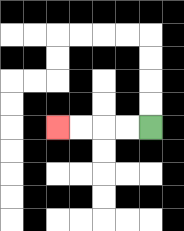{'start': '[6, 5]', 'end': '[2, 5]', 'path_directions': 'L,L,L,L', 'path_coordinates': '[[6, 5], [5, 5], [4, 5], [3, 5], [2, 5]]'}